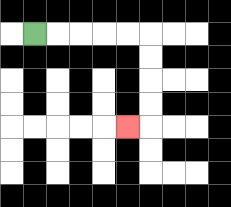{'start': '[1, 1]', 'end': '[5, 5]', 'path_directions': 'R,R,R,R,R,D,D,D,D,L', 'path_coordinates': '[[1, 1], [2, 1], [3, 1], [4, 1], [5, 1], [6, 1], [6, 2], [6, 3], [6, 4], [6, 5], [5, 5]]'}